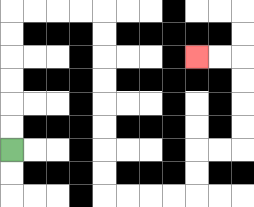{'start': '[0, 6]', 'end': '[8, 2]', 'path_directions': 'U,U,U,U,U,U,R,R,R,R,D,D,D,D,D,D,D,D,R,R,R,R,U,U,R,R,U,U,U,U,L,L', 'path_coordinates': '[[0, 6], [0, 5], [0, 4], [0, 3], [0, 2], [0, 1], [0, 0], [1, 0], [2, 0], [3, 0], [4, 0], [4, 1], [4, 2], [4, 3], [4, 4], [4, 5], [4, 6], [4, 7], [4, 8], [5, 8], [6, 8], [7, 8], [8, 8], [8, 7], [8, 6], [9, 6], [10, 6], [10, 5], [10, 4], [10, 3], [10, 2], [9, 2], [8, 2]]'}